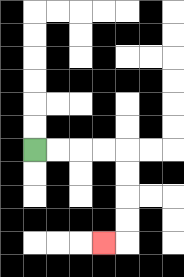{'start': '[1, 6]', 'end': '[4, 10]', 'path_directions': 'R,R,R,R,D,D,D,D,L', 'path_coordinates': '[[1, 6], [2, 6], [3, 6], [4, 6], [5, 6], [5, 7], [5, 8], [5, 9], [5, 10], [4, 10]]'}